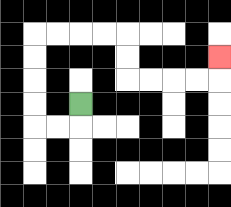{'start': '[3, 4]', 'end': '[9, 2]', 'path_directions': 'D,L,L,U,U,U,U,R,R,R,R,D,D,R,R,R,R,U', 'path_coordinates': '[[3, 4], [3, 5], [2, 5], [1, 5], [1, 4], [1, 3], [1, 2], [1, 1], [2, 1], [3, 1], [4, 1], [5, 1], [5, 2], [5, 3], [6, 3], [7, 3], [8, 3], [9, 3], [9, 2]]'}